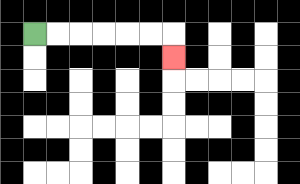{'start': '[1, 1]', 'end': '[7, 2]', 'path_directions': 'R,R,R,R,R,R,D', 'path_coordinates': '[[1, 1], [2, 1], [3, 1], [4, 1], [5, 1], [6, 1], [7, 1], [7, 2]]'}